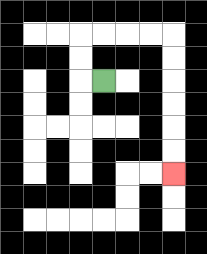{'start': '[4, 3]', 'end': '[7, 7]', 'path_directions': 'L,U,U,R,R,R,R,D,D,D,D,D,D', 'path_coordinates': '[[4, 3], [3, 3], [3, 2], [3, 1], [4, 1], [5, 1], [6, 1], [7, 1], [7, 2], [7, 3], [7, 4], [7, 5], [7, 6], [7, 7]]'}